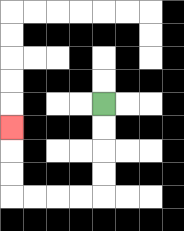{'start': '[4, 4]', 'end': '[0, 5]', 'path_directions': 'D,D,D,D,L,L,L,L,U,U,U', 'path_coordinates': '[[4, 4], [4, 5], [4, 6], [4, 7], [4, 8], [3, 8], [2, 8], [1, 8], [0, 8], [0, 7], [0, 6], [0, 5]]'}